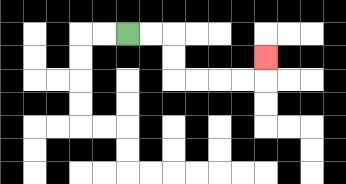{'start': '[5, 1]', 'end': '[11, 2]', 'path_directions': 'R,R,D,D,R,R,R,R,U', 'path_coordinates': '[[5, 1], [6, 1], [7, 1], [7, 2], [7, 3], [8, 3], [9, 3], [10, 3], [11, 3], [11, 2]]'}